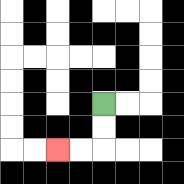{'start': '[4, 4]', 'end': '[2, 6]', 'path_directions': 'D,D,L,L', 'path_coordinates': '[[4, 4], [4, 5], [4, 6], [3, 6], [2, 6]]'}